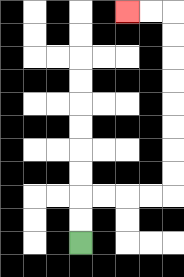{'start': '[3, 10]', 'end': '[5, 0]', 'path_directions': 'U,U,R,R,R,R,U,U,U,U,U,U,U,U,L,L', 'path_coordinates': '[[3, 10], [3, 9], [3, 8], [4, 8], [5, 8], [6, 8], [7, 8], [7, 7], [7, 6], [7, 5], [7, 4], [7, 3], [7, 2], [7, 1], [7, 0], [6, 0], [5, 0]]'}